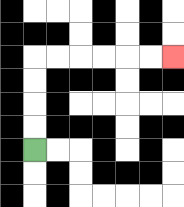{'start': '[1, 6]', 'end': '[7, 2]', 'path_directions': 'U,U,U,U,R,R,R,R,R,R', 'path_coordinates': '[[1, 6], [1, 5], [1, 4], [1, 3], [1, 2], [2, 2], [3, 2], [4, 2], [5, 2], [6, 2], [7, 2]]'}